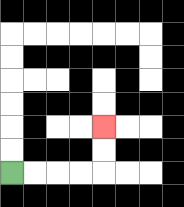{'start': '[0, 7]', 'end': '[4, 5]', 'path_directions': 'R,R,R,R,U,U', 'path_coordinates': '[[0, 7], [1, 7], [2, 7], [3, 7], [4, 7], [4, 6], [4, 5]]'}